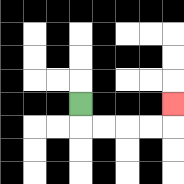{'start': '[3, 4]', 'end': '[7, 4]', 'path_directions': 'D,R,R,R,R,U', 'path_coordinates': '[[3, 4], [3, 5], [4, 5], [5, 5], [6, 5], [7, 5], [7, 4]]'}